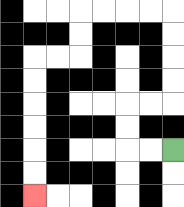{'start': '[7, 6]', 'end': '[1, 8]', 'path_directions': 'L,L,U,U,R,R,U,U,U,U,L,L,L,L,D,D,L,L,D,D,D,D,D,D', 'path_coordinates': '[[7, 6], [6, 6], [5, 6], [5, 5], [5, 4], [6, 4], [7, 4], [7, 3], [7, 2], [7, 1], [7, 0], [6, 0], [5, 0], [4, 0], [3, 0], [3, 1], [3, 2], [2, 2], [1, 2], [1, 3], [1, 4], [1, 5], [1, 6], [1, 7], [1, 8]]'}